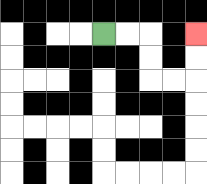{'start': '[4, 1]', 'end': '[8, 1]', 'path_directions': 'R,R,D,D,R,R,U,U', 'path_coordinates': '[[4, 1], [5, 1], [6, 1], [6, 2], [6, 3], [7, 3], [8, 3], [8, 2], [8, 1]]'}